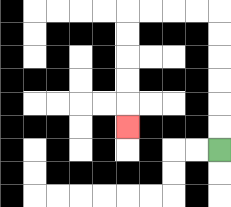{'start': '[9, 6]', 'end': '[5, 5]', 'path_directions': 'U,U,U,U,U,U,L,L,L,L,D,D,D,D,D', 'path_coordinates': '[[9, 6], [9, 5], [9, 4], [9, 3], [9, 2], [9, 1], [9, 0], [8, 0], [7, 0], [6, 0], [5, 0], [5, 1], [5, 2], [5, 3], [5, 4], [5, 5]]'}